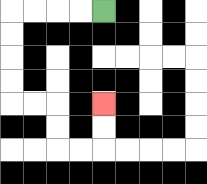{'start': '[4, 0]', 'end': '[4, 4]', 'path_directions': 'L,L,L,L,D,D,D,D,R,R,D,D,R,R,U,U', 'path_coordinates': '[[4, 0], [3, 0], [2, 0], [1, 0], [0, 0], [0, 1], [0, 2], [0, 3], [0, 4], [1, 4], [2, 4], [2, 5], [2, 6], [3, 6], [4, 6], [4, 5], [4, 4]]'}